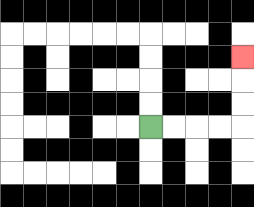{'start': '[6, 5]', 'end': '[10, 2]', 'path_directions': 'R,R,R,R,U,U,U', 'path_coordinates': '[[6, 5], [7, 5], [8, 5], [9, 5], [10, 5], [10, 4], [10, 3], [10, 2]]'}